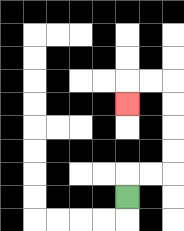{'start': '[5, 8]', 'end': '[5, 4]', 'path_directions': 'U,R,R,U,U,U,U,L,L,D', 'path_coordinates': '[[5, 8], [5, 7], [6, 7], [7, 7], [7, 6], [7, 5], [7, 4], [7, 3], [6, 3], [5, 3], [5, 4]]'}